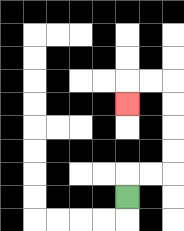{'start': '[5, 8]', 'end': '[5, 4]', 'path_directions': 'U,R,R,U,U,U,U,L,L,D', 'path_coordinates': '[[5, 8], [5, 7], [6, 7], [7, 7], [7, 6], [7, 5], [7, 4], [7, 3], [6, 3], [5, 3], [5, 4]]'}